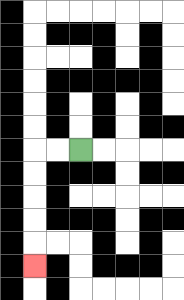{'start': '[3, 6]', 'end': '[1, 11]', 'path_directions': 'L,L,D,D,D,D,D', 'path_coordinates': '[[3, 6], [2, 6], [1, 6], [1, 7], [1, 8], [1, 9], [1, 10], [1, 11]]'}